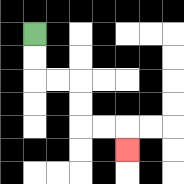{'start': '[1, 1]', 'end': '[5, 6]', 'path_directions': 'D,D,R,R,D,D,R,R,D', 'path_coordinates': '[[1, 1], [1, 2], [1, 3], [2, 3], [3, 3], [3, 4], [3, 5], [4, 5], [5, 5], [5, 6]]'}